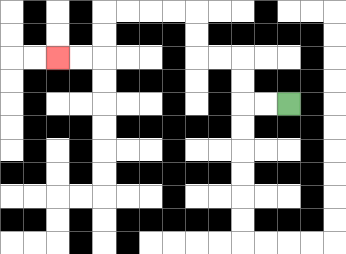{'start': '[12, 4]', 'end': '[2, 2]', 'path_directions': 'L,L,U,U,L,L,U,U,L,L,L,L,D,D,L,L', 'path_coordinates': '[[12, 4], [11, 4], [10, 4], [10, 3], [10, 2], [9, 2], [8, 2], [8, 1], [8, 0], [7, 0], [6, 0], [5, 0], [4, 0], [4, 1], [4, 2], [3, 2], [2, 2]]'}